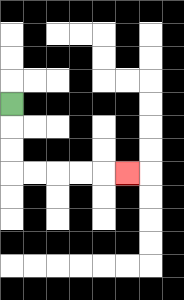{'start': '[0, 4]', 'end': '[5, 7]', 'path_directions': 'D,D,D,R,R,R,R,R', 'path_coordinates': '[[0, 4], [0, 5], [0, 6], [0, 7], [1, 7], [2, 7], [3, 7], [4, 7], [5, 7]]'}